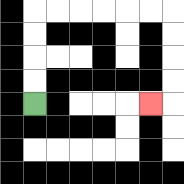{'start': '[1, 4]', 'end': '[6, 4]', 'path_directions': 'U,U,U,U,R,R,R,R,R,R,D,D,D,D,L', 'path_coordinates': '[[1, 4], [1, 3], [1, 2], [1, 1], [1, 0], [2, 0], [3, 0], [4, 0], [5, 0], [6, 0], [7, 0], [7, 1], [7, 2], [7, 3], [7, 4], [6, 4]]'}